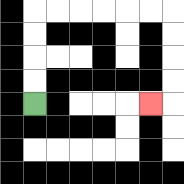{'start': '[1, 4]', 'end': '[6, 4]', 'path_directions': 'U,U,U,U,R,R,R,R,R,R,D,D,D,D,L', 'path_coordinates': '[[1, 4], [1, 3], [1, 2], [1, 1], [1, 0], [2, 0], [3, 0], [4, 0], [5, 0], [6, 0], [7, 0], [7, 1], [7, 2], [7, 3], [7, 4], [6, 4]]'}